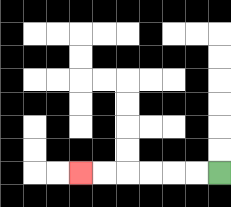{'start': '[9, 7]', 'end': '[3, 7]', 'path_directions': 'L,L,L,L,L,L', 'path_coordinates': '[[9, 7], [8, 7], [7, 7], [6, 7], [5, 7], [4, 7], [3, 7]]'}